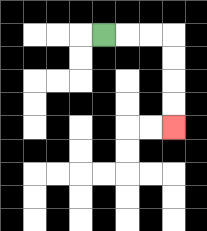{'start': '[4, 1]', 'end': '[7, 5]', 'path_directions': 'R,R,R,D,D,D,D', 'path_coordinates': '[[4, 1], [5, 1], [6, 1], [7, 1], [7, 2], [7, 3], [7, 4], [7, 5]]'}